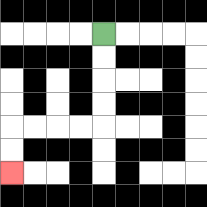{'start': '[4, 1]', 'end': '[0, 7]', 'path_directions': 'D,D,D,D,L,L,L,L,D,D', 'path_coordinates': '[[4, 1], [4, 2], [4, 3], [4, 4], [4, 5], [3, 5], [2, 5], [1, 5], [0, 5], [0, 6], [0, 7]]'}